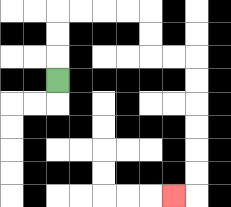{'start': '[2, 3]', 'end': '[7, 8]', 'path_directions': 'U,U,U,R,R,R,R,D,D,R,R,D,D,D,D,D,D,L', 'path_coordinates': '[[2, 3], [2, 2], [2, 1], [2, 0], [3, 0], [4, 0], [5, 0], [6, 0], [6, 1], [6, 2], [7, 2], [8, 2], [8, 3], [8, 4], [8, 5], [8, 6], [8, 7], [8, 8], [7, 8]]'}